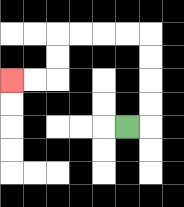{'start': '[5, 5]', 'end': '[0, 3]', 'path_directions': 'R,U,U,U,U,L,L,L,L,D,D,L,L', 'path_coordinates': '[[5, 5], [6, 5], [6, 4], [6, 3], [6, 2], [6, 1], [5, 1], [4, 1], [3, 1], [2, 1], [2, 2], [2, 3], [1, 3], [0, 3]]'}